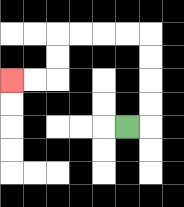{'start': '[5, 5]', 'end': '[0, 3]', 'path_directions': 'R,U,U,U,U,L,L,L,L,D,D,L,L', 'path_coordinates': '[[5, 5], [6, 5], [6, 4], [6, 3], [6, 2], [6, 1], [5, 1], [4, 1], [3, 1], [2, 1], [2, 2], [2, 3], [1, 3], [0, 3]]'}